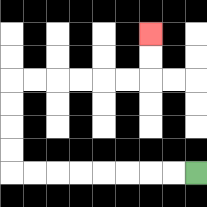{'start': '[8, 7]', 'end': '[6, 1]', 'path_directions': 'L,L,L,L,L,L,L,L,U,U,U,U,R,R,R,R,R,R,U,U', 'path_coordinates': '[[8, 7], [7, 7], [6, 7], [5, 7], [4, 7], [3, 7], [2, 7], [1, 7], [0, 7], [0, 6], [0, 5], [0, 4], [0, 3], [1, 3], [2, 3], [3, 3], [4, 3], [5, 3], [6, 3], [6, 2], [6, 1]]'}